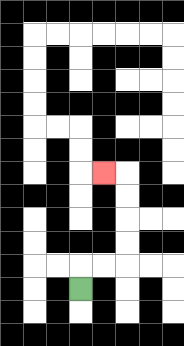{'start': '[3, 12]', 'end': '[4, 7]', 'path_directions': 'U,R,R,U,U,U,U,L', 'path_coordinates': '[[3, 12], [3, 11], [4, 11], [5, 11], [5, 10], [5, 9], [5, 8], [5, 7], [4, 7]]'}